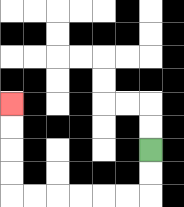{'start': '[6, 6]', 'end': '[0, 4]', 'path_directions': 'D,D,L,L,L,L,L,L,U,U,U,U', 'path_coordinates': '[[6, 6], [6, 7], [6, 8], [5, 8], [4, 8], [3, 8], [2, 8], [1, 8], [0, 8], [0, 7], [0, 6], [0, 5], [0, 4]]'}